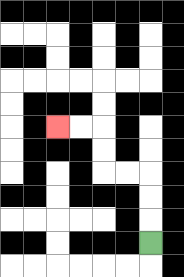{'start': '[6, 10]', 'end': '[2, 5]', 'path_directions': 'U,U,U,L,L,U,U,L,L', 'path_coordinates': '[[6, 10], [6, 9], [6, 8], [6, 7], [5, 7], [4, 7], [4, 6], [4, 5], [3, 5], [2, 5]]'}